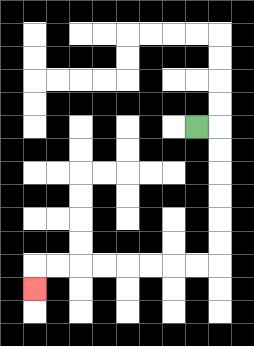{'start': '[8, 5]', 'end': '[1, 12]', 'path_directions': 'R,D,D,D,D,D,D,L,L,L,L,L,L,L,L,D', 'path_coordinates': '[[8, 5], [9, 5], [9, 6], [9, 7], [9, 8], [9, 9], [9, 10], [9, 11], [8, 11], [7, 11], [6, 11], [5, 11], [4, 11], [3, 11], [2, 11], [1, 11], [1, 12]]'}